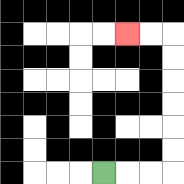{'start': '[4, 7]', 'end': '[5, 1]', 'path_directions': 'R,R,R,U,U,U,U,U,U,L,L', 'path_coordinates': '[[4, 7], [5, 7], [6, 7], [7, 7], [7, 6], [7, 5], [7, 4], [7, 3], [7, 2], [7, 1], [6, 1], [5, 1]]'}